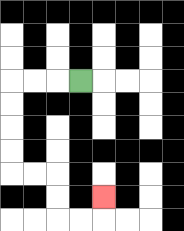{'start': '[3, 3]', 'end': '[4, 8]', 'path_directions': 'L,L,L,D,D,D,D,R,R,D,D,R,R,U', 'path_coordinates': '[[3, 3], [2, 3], [1, 3], [0, 3], [0, 4], [0, 5], [0, 6], [0, 7], [1, 7], [2, 7], [2, 8], [2, 9], [3, 9], [4, 9], [4, 8]]'}